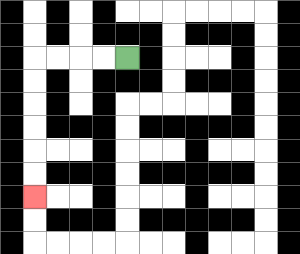{'start': '[5, 2]', 'end': '[1, 8]', 'path_directions': 'L,L,L,L,D,D,D,D,D,D', 'path_coordinates': '[[5, 2], [4, 2], [3, 2], [2, 2], [1, 2], [1, 3], [1, 4], [1, 5], [1, 6], [1, 7], [1, 8]]'}